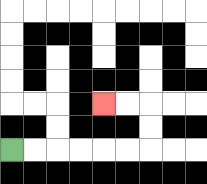{'start': '[0, 6]', 'end': '[4, 4]', 'path_directions': 'R,R,R,R,R,R,U,U,L,L', 'path_coordinates': '[[0, 6], [1, 6], [2, 6], [3, 6], [4, 6], [5, 6], [6, 6], [6, 5], [6, 4], [5, 4], [4, 4]]'}